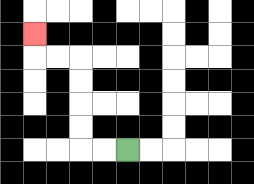{'start': '[5, 6]', 'end': '[1, 1]', 'path_directions': 'L,L,U,U,U,U,L,L,U', 'path_coordinates': '[[5, 6], [4, 6], [3, 6], [3, 5], [3, 4], [3, 3], [3, 2], [2, 2], [1, 2], [1, 1]]'}